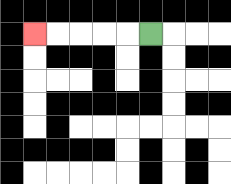{'start': '[6, 1]', 'end': '[1, 1]', 'path_directions': 'L,L,L,L,L', 'path_coordinates': '[[6, 1], [5, 1], [4, 1], [3, 1], [2, 1], [1, 1]]'}